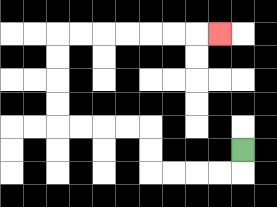{'start': '[10, 6]', 'end': '[9, 1]', 'path_directions': 'D,L,L,L,L,U,U,L,L,L,L,U,U,U,U,R,R,R,R,R,R,R', 'path_coordinates': '[[10, 6], [10, 7], [9, 7], [8, 7], [7, 7], [6, 7], [6, 6], [6, 5], [5, 5], [4, 5], [3, 5], [2, 5], [2, 4], [2, 3], [2, 2], [2, 1], [3, 1], [4, 1], [5, 1], [6, 1], [7, 1], [8, 1], [9, 1]]'}